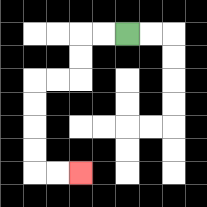{'start': '[5, 1]', 'end': '[3, 7]', 'path_directions': 'L,L,D,D,L,L,D,D,D,D,R,R', 'path_coordinates': '[[5, 1], [4, 1], [3, 1], [3, 2], [3, 3], [2, 3], [1, 3], [1, 4], [1, 5], [1, 6], [1, 7], [2, 7], [3, 7]]'}